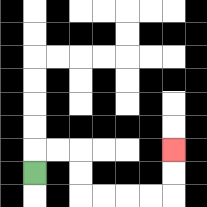{'start': '[1, 7]', 'end': '[7, 6]', 'path_directions': 'U,R,R,D,D,R,R,R,R,U,U', 'path_coordinates': '[[1, 7], [1, 6], [2, 6], [3, 6], [3, 7], [3, 8], [4, 8], [5, 8], [6, 8], [7, 8], [7, 7], [7, 6]]'}